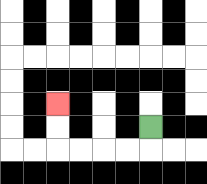{'start': '[6, 5]', 'end': '[2, 4]', 'path_directions': 'D,L,L,L,L,U,U', 'path_coordinates': '[[6, 5], [6, 6], [5, 6], [4, 6], [3, 6], [2, 6], [2, 5], [2, 4]]'}